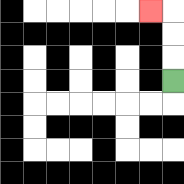{'start': '[7, 3]', 'end': '[6, 0]', 'path_directions': 'U,U,U,L', 'path_coordinates': '[[7, 3], [7, 2], [7, 1], [7, 0], [6, 0]]'}